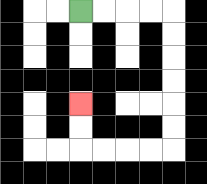{'start': '[3, 0]', 'end': '[3, 4]', 'path_directions': 'R,R,R,R,D,D,D,D,D,D,L,L,L,L,U,U', 'path_coordinates': '[[3, 0], [4, 0], [5, 0], [6, 0], [7, 0], [7, 1], [7, 2], [7, 3], [7, 4], [7, 5], [7, 6], [6, 6], [5, 6], [4, 6], [3, 6], [3, 5], [3, 4]]'}